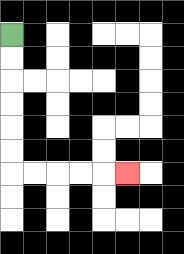{'start': '[0, 1]', 'end': '[5, 7]', 'path_directions': 'D,D,D,D,D,D,R,R,R,R,R', 'path_coordinates': '[[0, 1], [0, 2], [0, 3], [0, 4], [0, 5], [0, 6], [0, 7], [1, 7], [2, 7], [3, 7], [4, 7], [5, 7]]'}